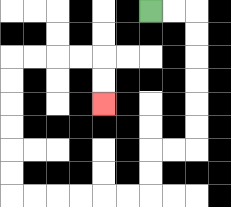{'start': '[6, 0]', 'end': '[4, 4]', 'path_directions': 'R,R,D,D,D,D,D,D,L,L,D,D,L,L,L,L,L,L,U,U,U,U,U,U,R,R,R,R,D,D', 'path_coordinates': '[[6, 0], [7, 0], [8, 0], [8, 1], [8, 2], [8, 3], [8, 4], [8, 5], [8, 6], [7, 6], [6, 6], [6, 7], [6, 8], [5, 8], [4, 8], [3, 8], [2, 8], [1, 8], [0, 8], [0, 7], [0, 6], [0, 5], [0, 4], [0, 3], [0, 2], [1, 2], [2, 2], [3, 2], [4, 2], [4, 3], [4, 4]]'}